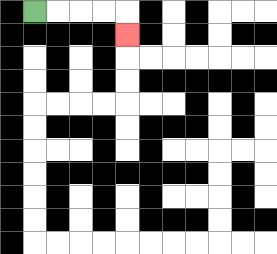{'start': '[1, 0]', 'end': '[5, 1]', 'path_directions': 'R,R,R,R,D', 'path_coordinates': '[[1, 0], [2, 0], [3, 0], [4, 0], [5, 0], [5, 1]]'}